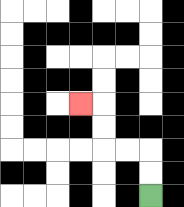{'start': '[6, 8]', 'end': '[3, 4]', 'path_directions': 'U,U,L,L,U,U,L', 'path_coordinates': '[[6, 8], [6, 7], [6, 6], [5, 6], [4, 6], [4, 5], [4, 4], [3, 4]]'}